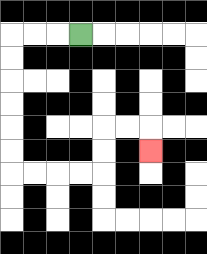{'start': '[3, 1]', 'end': '[6, 6]', 'path_directions': 'L,L,L,D,D,D,D,D,D,R,R,R,R,U,U,R,R,D', 'path_coordinates': '[[3, 1], [2, 1], [1, 1], [0, 1], [0, 2], [0, 3], [0, 4], [0, 5], [0, 6], [0, 7], [1, 7], [2, 7], [3, 7], [4, 7], [4, 6], [4, 5], [5, 5], [6, 5], [6, 6]]'}